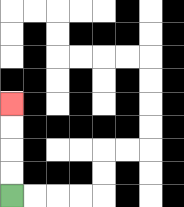{'start': '[0, 8]', 'end': '[0, 4]', 'path_directions': 'U,U,U,U', 'path_coordinates': '[[0, 8], [0, 7], [0, 6], [0, 5], [0, 4]]'}